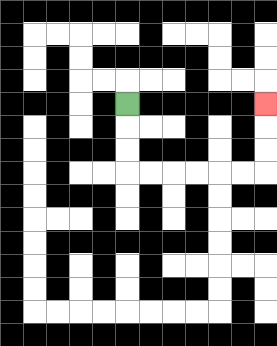{'start': '[5, 4]', 'end': '[11, 4]', 'path_directions': 'D,D,D,R,R,R,R,R,R,U,U,U', 'path_coordinates': '[[5, 4], [5, 5], [5, 6], [5, 7], [6, 7], [7, 7], [8, 7], [9, 7], [10, 7], [11, 7], [11, 6], [11, 5], [11, 4]]'}